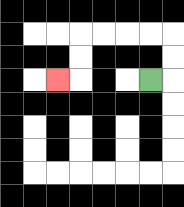{'start': '[6, 3]', 'end': '[2, 3]', 'path_directions': 'R,U,U,L,L,L,L,D,D,L', 'path_coordinates': '[[6, 3], [7, 3], [7, 2], [7, 1], [6, 1], [5, 1], [4, 1], [3, 1], [3, 2], [3, 3], [2, 3]]'}